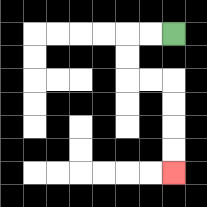{'start': '[7, 1]', 'end': '[7, 7]', 'path_directions': 'L,L,D,D,R,R,D,D,D,D', 'path_coordinates': '[[7, 1], [6, 1], [5, 1], [5, 2], [5, 3], [6, 3], [7, 3], [7, 4], [7, 5], [7, 6], [7, 7]]'}